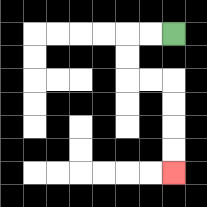{'start': '[7, 1]', 'end': '[7, 7]', 'path_directions': 'L,L,D,D,R,R,D,D,D,D', 'path_coordinates': '[[7, 1], [6, 1], [5, 1], [5, 2], [5, 3], [6, 3], [7, 3], [7, 4], [7, 5], [7, 6], [7, 7]]'}